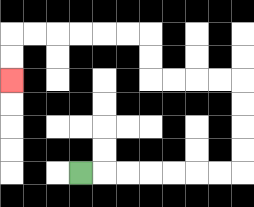{'start': '[3, 7]', 'end': '[0, 3]', 'path_directions': 'R,R,R,R,R,R,R,U,U,U,U,L,L,L,L,U,U,L,L,L,L,L,L,D,D', 'path_coordinates': '[[3, 7], [4, 7], [5, 7], [6, 7], [7, 7], [8, 7], [9, 7], [10, 7], [10, 6], [10, 5], [10, 4], [10, 3], [9, 3], [8, 3], [7, 3], [6, 3], [6, 2], [6, 1], [5, 1], [4, 1], [3, 1], [2, 1], [1, 1], [0, 1], [0, 2], [0, 3]]'}